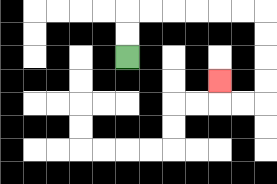{'start': '[5, 2]', 'end': '[9, 3]', 'path_directions': 'U,U,R,R,R,R,R,R,D,D,D,D,L,L,U', 'path_coordinates': '[[5, 2], [5, 1], [5, 0], [6, 0], [7, 0], [8, 0], [9, 0], [10, 0], [11, 0], [11, 1], [11, 2], [11, 3], [11, 4], [10, 4], [9, 4], [9, 3]]'}